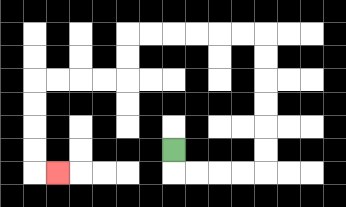{'start': '[7, 6]', 'end': '[2, 7]', 'path_directions': 'D,R,R,R,R,U,U,U,U,U,U,L,L,L,L,L,L,D,D,L,L,L,L,D,D,D,D,R', 'path_coordinates': '[[7, 6], [7, 7], [8, 7], [9, 7], [10, 7], [11, 7], [11, 6], [11, 5], [11, 4], [11, 3], [11, 2], [11, 1], [10, 1], [9, 1], [8, 1], [7, 1], [6, 1], [5, 1], [5, 2], [5, 3], [4, 3], [3, 3], [2, 3], [1, 3], [1, 4], [1, 5], [1, 6], [1, 7], [2, 7]]'}